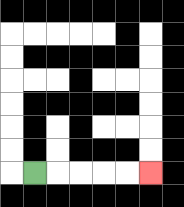{'start': '[1, 7]', 'end': '[6, 7]', 'path_directions': 'R,R,R,R,R', 'path_coordinates': '[[1, 7], [2, 7], [3, 7], [4, 7], [5, 7], [6, 7]]'}